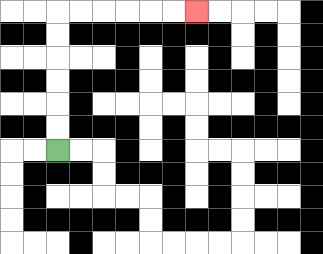{'start': '[2, 6]', 'end': '[8, 0]', 'path_directions': 'U,U,U,U,U,U,R,R,R,R,R,R', 'path_coordinates': '[[2, 6], [2, 5], [2, 4], [2, 3], [2, 2], [2, 1], [2, 0], [3, 0], [4, 0], [5, 0], [6, 0], [7, 0], [8, 0]]'}